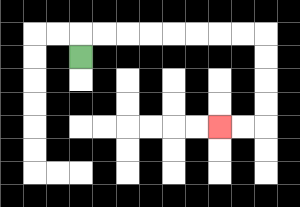{'start': '[3, 2]', 'end': '[9, 5]', 'path_directions': 'U,R,R,R,R,R,R,R,R,D,D,D,D,L,L', 'path_coordinates': '[[3, 2], [3, 1], [4, 1], [5, 1], [6, 1], [7, 1], [8, 1], [9, 1], [10, 1], [11, 1], [11, 2], [11, 3], [11, 4], [11, 5], [10, 5], [9, 5]]'}